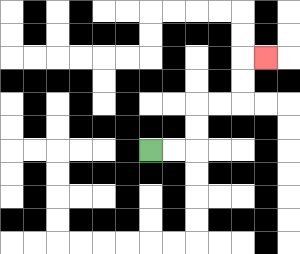{'start': '[6, 6]', 'end': '[11, 2]', 'path_directions': 'R,R,U,U,R,R,U,U,R', 'path_coordinates': '[[6, 6], [7, 6], [8, 6], [8, 5], [8, 4], [9, 4], [10, 4], [10, 3], [10, 2], [11, 2]]'}